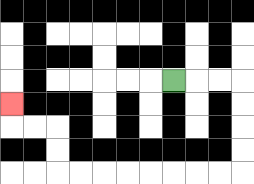{'start': '[7, 3]', 'end': '[0, 4]', 'path_directions': 'R,R,R,D,D,D,D,L,L,L,L,L,L,L,L,U,U,L,L,U', 'path_coordinates': '[[7, 3], [8, 3], [9, 3], [10, 3], [10, 4], [10, 5], [10, 6], [10, 7], [9, 7], [8, 7], [7, 7], [6, 7], [5, 7], [4, 7], [3, 7], [2, 7], [2, 6], [2, 5], [1, 5], [0, 5], [0, 4]]'}